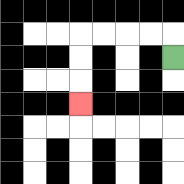{'start': '[7, 2]', 'end': '[3, 4]', 'path_directions': 'U,L,L,L,L,D,D,D', 'path_coordinates': '[[7, 2], [7, 1], [6, 1], [5, 1], [4, 1], [3, 1], [3, 2], [3, 3], [3, 4]]'}